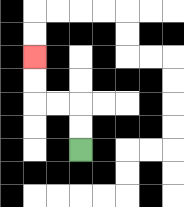{'start': '[3, 6]', 'end': '[1, 2]', 'path_directions': 'U,U,L,L,U,U', 'path_coordinates': '[[3, 6], [3, 5], [3, 4], [2, 4], [1, 4], [1, 3], [1, 2]]'}